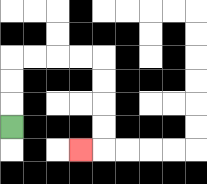{'start': '[0, 5]', 'end': '[3, 6]', 'path_directions': 'U,U,U,R,R,R,R,D,D,D,D,L', 'path_coordinates': '[[0, 5], [0, 4], [0, 3], [0, 2], [1, 2], [2, 2], [3, 2], [4, 2], [4, 3], [4, 4], [4, 5], [4, 6], [3, 6]]'}